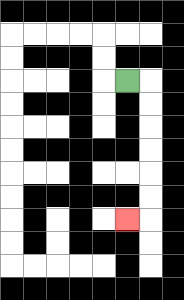{'start': '[5, 3]', 'end': '[5, 9]', 'path_directions': 'R,D,D,D,D,D,D,L', 'path_coordinates': '[[5, 3], [6, 3], [6, 4], [6, 5], [6, 6], [6, 7], [6, 8], [6, 9], [5, 9]]'}